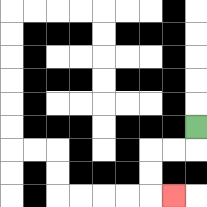{'start': '[8, 5]', 'end': '[7, 8]', 'path_directions': 'D,L,L,D,D,R', 'path_coordinates': '[[8, 5], [8, 6], [7, 6], [6, 6], [6, 7], [6, 8], [7, 8]]'}